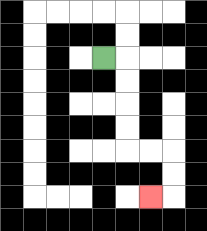{'start': '[4, 2]', 'end': '[6, 8]', 'path_directions': 'R,D,D,D,D,R,R,D,D,L', 'path_coordinates': '[[4, 2], [5, 2], [5, 3], [5, 4], [5, 5], [5, 6], [6, 6], [7, 6], [7, 7], [7, 8], [6, 8]]'}